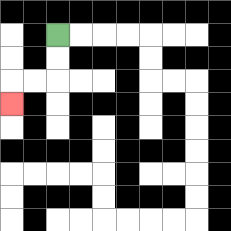{'start': '[2, 1]', 'end': '[0, 4]', 'path_directions': 'D,D,L,L,D', 'path_coordinates': '[[2, 1], [2, 2], [2, 3], [1, 3], [0, 3], [0, 4]]'}